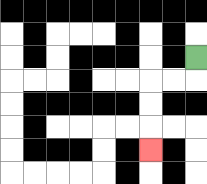{'start': '[8, 2]', 'end': '[6, 6]', 'path_directions': 'D,L,L,D,D,D', 'path_coordinates': '[[8, 2], [8, 3], [7, 3], [6, 3], [6, 4], [6, 5], [6, 6]]'}